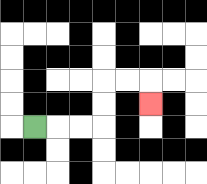{'start': '[1, 5]', 'end': '[6, 4]', 'path_directions': 'R,R,R,U,U,R,R,D', 'path_coordinates': '[[1, 5], [2, 5], [3, 5], [4, 5], [4, 4], [4, 3], [5, 3], [6, 3], [6, 4]]'}